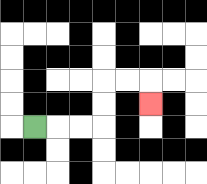{'start': '[1, 5]', 'end': '[6, 4]', 'path_directions': 'R,R,R,U,U,R,R,D', 'path_coordinates': '[[1, 5], [2, 5], [3, 5], [4, 5], [4, 4], [4, 3], [5, 3], [6, 3], [6, 4]]'}